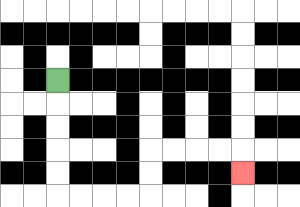{'start': '[2, 3]', 'end': '[10, 7]', 'path_directions': 'D,D,D,D,D,R,R,R,R,U,U,R,R,R,R,D', 'path_coordinates': '[[2, 3], [2, 4], [2, 5], [2, 6], [2, 7], [2, 8], [3, 8], [4, 8], [5, 8], [6, 8], [6, 7], [6, 6], [7, 6], [8, 6], [9, 6], [10, 6], [10, 7]]'}